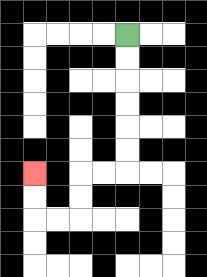{'start': '[5, 1]', 'end': '[1, 7]', 'path_directions': 'D,D,D,D,D,D,L,L,D,D,L,L,U,U', 'path_coordinates': '[[5, 1], [5, 2], [5, 3], [5, 4], [5, 5], [5, 6], [5, 7], [4, 7], [3, 7], [3, 8], [3, 9], [2, 9], [1, 9], [1, 8], [1, 7]]'}